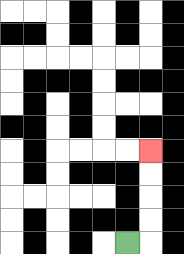{'start': '[5, 10]', 'end': '[6, 6]', 'path_directions': 'R,U,U,U,U', 'path_coordinates': '[[5, 10], [6, 10], [6, 9], [6, 8], [6, 7], [6, 6]]'}